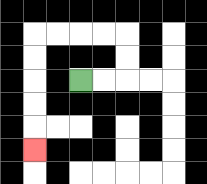{'start': '[3, 3]', 'end': '[1, 6]', 'path_directions': 'R,R,U,U,L,L,L,L,D,D,D,D,D', 'path_coordinates': '[[3, 3], [4, 3], [5, 3], [5, 2], [5, 1], [4, 1], [3, 1], [2, 1], [1, 1], [1, 2], [1, 3], [1, 4], [1, 5], [1, 6]]'}